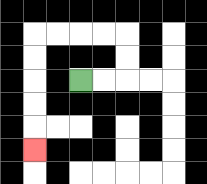{'start': '[3, 3]', 'end': '[1, 6]', 'path_directions': 'R,R,U,U,L,L,L,L,D,D,D,D,D', 'path_coordinates': '[[3, 3], [4, 3], [5, 3], [5, 2], [5, 1], [4, 1], [3, 1], [2, 1], [1, 1], [1, 2], [1, 3], [1, 4], [1, 5], [1, 6]]'}